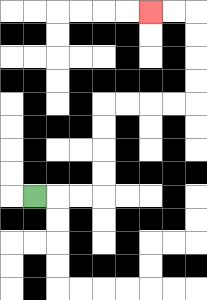{'start': '[1, 8]', 'end': '[6, 0]', 'path_directions': 'R,R,R,U,U,U,U,R,R,R,R,U,U,U,U,L,L', 'path_coordinates': '[[1, 8], [2, 8], [3, 8], [4, 8], [4, 7], [4, 6], [4, 5], [4, 4], [5, 4], [6, 4], [7, 4], [8, 4], [8, 3], [8, 2], [8, 1], [8, 0], [7, 0], [6, 0]]'}